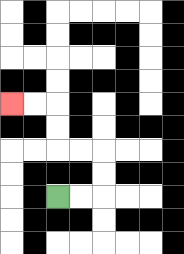{'start': '[2, 8]', 'end': '[0, 4]', 'path_directions': 'R,R,U,U,L,L,U,U,L,L', 'path_coordinates': '[[2, 8], [3, 8], [4, 8], [4, 7], [4, 6], [3, 6], [2, 6], [2, 5], [2, 4], [1, 4], [0, 4]]'}